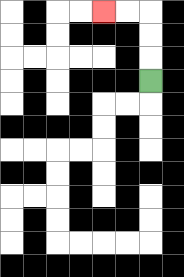{'start': '[6, 3]', 'end': '[4, 0]', 'path_directions': 'U,U,U,L,L', 'path_coordinates': '[[6, 3], [6, 2], [6, 1], [6, 0], [5, 0], [4, 0]]'}